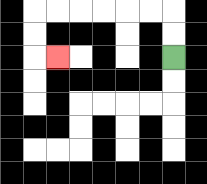{'start': '[7, 2]', 'end': '[2, 2]', 'path_directions': 'U,U,L,L,L,L,L,L,D,D,R', 'path_coordinates': '[[7, 2], [7, 1], [7, 0], [6, 0], [5, 0], [4, 0], [3, 0], [2, 0], [1, 0], [1, 1], [1, 2], [2, 2]]'}